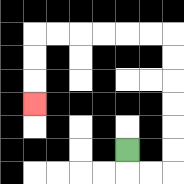{'start': '[5, 6]', 'end': '[1, 4]', 'path_directions': 'D,R,R,U,U,U,U,U,U,L,L,L,L,L,L,D,D,D', 'path_coordinates': '[[5, 6], [5, 7], [6, 7], [7, 7], [7, 6], [7, 5], [7, 4], [7, 3], [7, 2], [7, 1], [6, 1], [5, 1], [4, 1], [3, 1], [2, 1], [1, 1], [1, 2], [1, 3], [1, 4]]'}